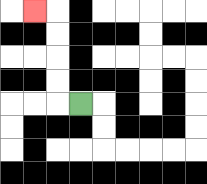{'start': '[3, 4]', 'end': '[1, 0]', 'path_directions': 'L,U,U,U,U,L', 'path_coordinates': '[[3, 4], [2, 4], [2, 3], [2, 2], [2, 1], [2, 0], [1, 0]]'}